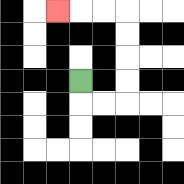{'start': '[3, 3]', 'end': '[2, 0]', 'path_directions': 'D,R,R,U,U,U,U,L,L,L', 'path_coordinates': '[[3, 3], [3, 4], [4, 4], [5, 4], [5, 3], [5, 2], [5, 1], [5, 0], [4, 0], [3, 0], [2, 0]]'}